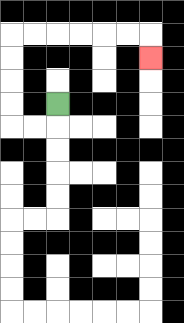{'start': '[2, 4]', 'end': '[6, 2]', 'path_directions': 'D,L,L,U,U,U,U,R,R,R,R,R,R,D', 'path_coordinates': '[[2, 4], [2, 5], [1, 5], [0, 5], [0, 4], [0, 3], [0, 2], [0, 1], [1, 1], [2, 1], [3, 1], [4, 1], [5, 1], [6, 1], [6, 2]]'}